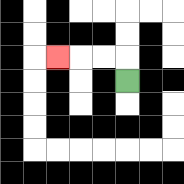{'start': '[5, 3]', 'end': '[2, 2]', 'path_directions': 'U,L,L,L', 'path_coordinates': '[[5, 3], [5, 2], [4, 2], [3, 2], [2, 2]]'}